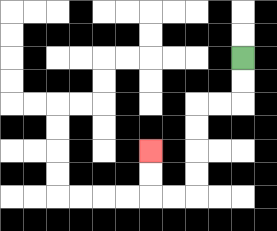{'start': '[10, 2]', 'end': '[6, 6]', 'path_directions': 'D,D,L,L,D,D,D,D,L,L,U,U', 'path_coordinates': '[[10, 2], [10, 3], [10, 4], [9, 4], [8, 4], [8, 5], [8, 6], [8, 7], [8, 8], [7, 8], [6, 8], [6, 7], [6, 6]]'}